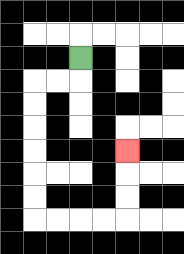{'start': '[3, 2]', 'end': '[5, 6]', 'path_directions': 'D,L,L,D,D,D,D,D,D,R,R,R,R,U,U,U', 'path_coordinates': '[[3, 2], [3, 3], [2, 3], [1, 3], [1, 4], [1, 5], [1, 6], [1, 7], [1, 8], [1, 9], [2, 9], [3, 9], [4, 9], [5, 9], [5, 8], [5, 7], [5, 6]]'}